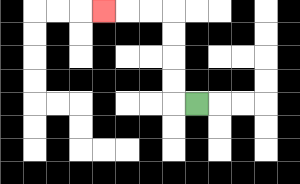{'start': '[8, 4]', 'end': '[4, 0]', 'path_directions': 'L,U,U,U,U,L,L,L', 'path_coordinates': '[[8, 4], [7, 4], [7, 3], [7, 2], [7, 1], [7, 0], [6, 0], [5, 0], [4, 0]]'}